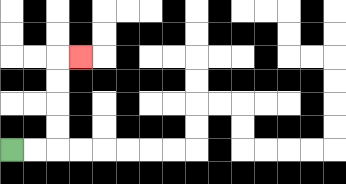{'start': '[0, 6]', 'end': '[3, 2]', 'path_directions': 'R,R,U,U,U,U,R', 'path_coordinates': '[[0, 6], [1, 6], [2, 6], [2, 5], [2, 4], [2, 3], [2, 2], [3, 2]]'}